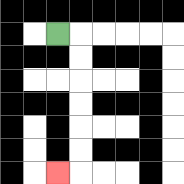{'start': '[2, 1]', 'end': '[2, 7]', 'path_directions': 'R,D,D,D,D,D,D,L', 'path_coordinates': '[[2, 1], [3, 1], [3, 2], [3, 3], [3, 4], [3, 5], [3, 6], [3, 7], [2, 7]]'}